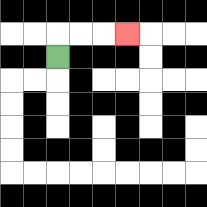{'start': '[2, 2]', 'end': '[5, 1]', 'path_directions': 'U,R,R,R', 'path_coordinates': '[[2, 2], [2, 1], [3, 1], [4, 1], [5, 1]]'}